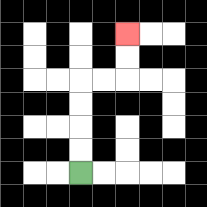{'start': '[3, 7]', 'end': '[5, 1]', 'path_directions': 'U,U,U,U,R,R,U,U', 'path_coordinates': '[[3, 7], [3, 6], [3, 5], [3, 4], [3, 3], [4, 3], [5, 3], [5, 2], [5, 1]]'}